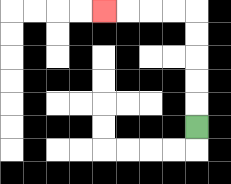{'start': '[8, 5]', 'end': '[4, 0]', 'path_directions': 'U,U,U,U,U,L,L,L,L', 'path_coordinates': '[[8, 5], [8, 4], [8, 3], [8, 2], [8, 1], [8, 0], [7, 0], [6, 0], [5, 0], [4, 0]]'}